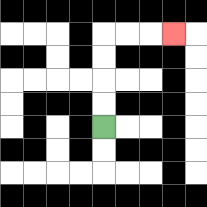{'start': '[4, 5]', 'end': '[7, 1]', 'path_directions': 'U,U,U,U,R,R,R', 'path_coordinates': '[[4, 5], [4, 4], [4, 3], [4, 2], [4, 1], [5, 1], [6, 1], [7, 1]]'}